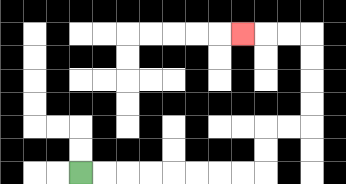{'start': '[3, 7]', 'end': '[10, 1]', 'path_directions': 'R,R,R,R,R,R,R,R,U,U,R,R,U,U,U,U,L,L,L', 'path_coordinates': '[[3, 7], [4, 7], [5, 7], [6, 7], [7, 7], [8, 7], [9, 7], [10, 7], [11, 7], [11, 6], [11, 5], [12, 5], [13, 5], [13, 4], [13, 3], [13, 2], [13, 1], [12, 1], [11, 1], [10, 1]]'}